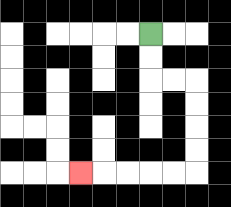{'start': '[6, 1]', 'end': '[3, 7]', 'path_directions': 'D,D,R,R,D,D,D,D,L,L,L,L,L', 'path_coordinates': '[[6, 1], [6, 2], [6, 3], [7, 3], [8, 3], [8, 4], [8, 5], [8, 6], [8, 7], [7, 7], [6, 7], [5, 7], [4, 7], [3, 7]]'}